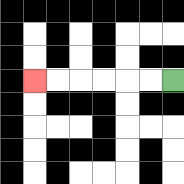{'start': '[7, 3]', 'end': '[1, 3]', 'path_directions': 'L,L,L,L,L,L', 'path_coordinates': '[[7, 3], [6, 3], [5, 3], [4, 3], [3, 3], [2, 3], [1, 3]]'}